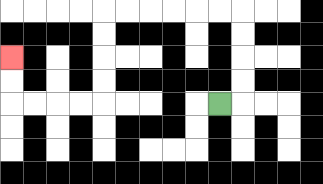{'start': '[9, 4]', 'end': '[0, 2]', 'path_directions': 'R,U,U,U,U,L,L,L,L,L,L,D,D,D,D,L,L,L,L,U,U', 'path_coordinates': '[[9, 4], [10, 4], [10, 3], [10, 2], [10, 1], [10, 0], [9, 0], [8, 0], [7, 0], [6, 0], [5, 0], [4, 0], [4, 1], [4, 2], [4, 3], [4, 4], [3, 4], [2, 4], [1, 4], [0, 4], [0, 3], [0, 2]]'}